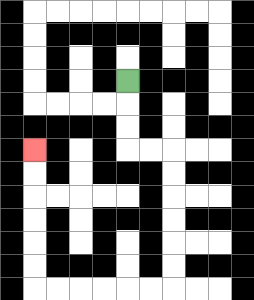{'start': '[5, 3]', 'end': '[1, 6]', 'path_directions': 'D,D,D,R,R,D,D,D,D,D,D,L,L,L,L,L,L,U,U,U,U,U,U', 'path_coordinates': '[[5, 3], [5, 4], [5, 5], [5, 6], [6, 6], [7, 6], [7, 7], [7, 8], [7, 9], [7, 10], [7, 11], [7, 12], [6, 12], [5, 12], [4, 12], [3, 12], [2, 12], [1, 12], [1, 11], [1, 10], [1, 9], [1, 8], [1, 7], [1, 6]]'}